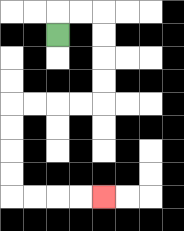{'start': '[2, 1]', 'end': '[4, 8]', 'path_directions': 'U,R,R,D,D,D,D,L,L,L,L,D,D,D,D,R,R,R,R', 'path_coordinates': '[[2, 1], [2, 0], [3, 0], [4, 0], [4, 1], [4, 2], [4, 3], [4, 4], [3, 4], [2, 4], [1, 4], [0, 4], [0, 5], [0, 6], [0, 7], [0, 8], [1, 8], [2, 8], [3, 8], [4, 8]]'}